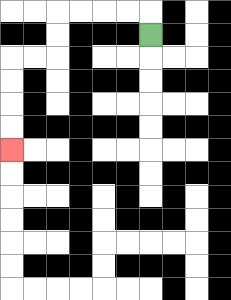{'start': '[6, 1]', 'end': '[0, 6]', 'path_directions': 'U,L,L,L,L,D,D,L,L,D,D,D,D', 'path_coordinates': '[[6, 1], [6, 0], [5, 0], [4, 0], [3, 0], [2, 0], [2, 1], [2, 2], [1, 2], [0, 2], [0, 3], [0, 4], [0, 5], [0, 6]]'}